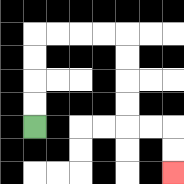{'start': '[1, 5]', 'end': '[7, 7]', 'path_directions': 'U,U,U,U,R,R,R,R,D,D,D,D,R,R,D,D', 'path_coordinates': '[[1, 5], [1, 4], [1, 3], [1, 2], [1, 1], [2, 1], [3, 1], [4, 1], [5, 1], [5, 2], [5, 3], [5, 4], [5, 5], [6, 5], [7, 5], [7, 6], [7, 7]]'}